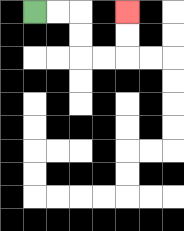{'start': '[1, 0]', 'end': '[5, 0]', 'path_directions': 'R,R,D,D,R,R,U,U', 'path_coordinates': '[[1, 0], [2, 0], [3, 0], [3, 1], [3, 2], [4, 2], [5, 2], [5, 1], [5, 0]]'}